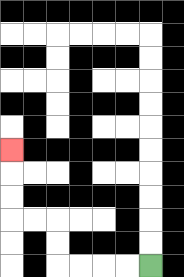{'start': '[6, 11]', 'end': '[0, 6]', 'path_directions': 'L,L,L,L,U,U,L,L,U,U,U', 'path_coordinates': '[[6, 11], [5, 11], [4, 11], [3, 11], [2, 11], [2, 10], [2, 9], [1, 9], [0, 9], [0, 8], [0, 7], [0, 6]]'}